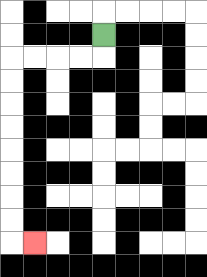{'start': '[4, 1]', 'end': '[1, 10]', 'path_directions': 'D,L,L,L,L,D,D,D,D,D,D,D,D,R', 'path_coordinates': '[[4, 1], [4, 2], [3, 2], [2, 2], [1, 2], [0, 2], [0, 3], [0, 4], [0, 5], [0, 6], [0, 7], [0, 8], [0, 9], [0, 10], [1, 10]]'}